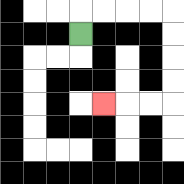{'start': '[3, 1]', 'end': '[4, 4]', 'path_directions': 'U,R,R,R,R,D,D,D,D,L,L,L', 'path_coordinates': '[[3, 1], [3, 0], [4, 0], [5, 0], [6, 0], [7, 0], [7, 1], [7, 2], [7, 3], [7, 4], [6, 4], [5, 4], [4, 4]]'}